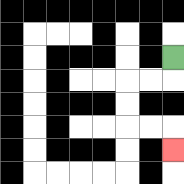{'start': '[7, 2]', 'end': '[7, 6]', 'path_directions': 'D,L,L,D,D,R,R,D', 'path_coordinates': '[[7, 2], [7, 3], [6, 3], [5, 3], [5, 4], [5, 5], [6, 5], [7, 5], [7, 6]]'}